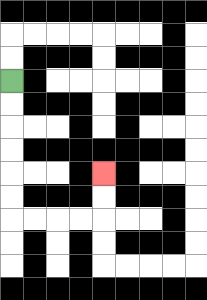{'start': '[0, 3]', 'end': '[4, 7]', 'path_directions': 'D,D,D,D,D,D,R,R,R,R,U,U', 'path_coordinates': '[[0, 3], [0, 4], [0, 5], [0, 6], [0, 7], [0, 8], [0, 9], [1, 9], [2, 9], [3, 9], [4, 9], [4, 8], [4, 7]]'}